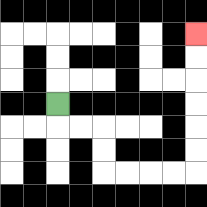{'start': '[2, 4]', 'end': '[8, 1]', 'path_directions': 'D,R,R,D,D,R,R,R,R,U,U,U,U,U,U', 'path_coordinates': '[[2, 4], [2, 5], [3, 5], [4, 5], [4, 6], [4, 7], [5, 7], [6, 7], [7, 7], [8, 7], [8, 6], [8, 5], [8, 4], [8, 3], [8, 2], [8, 1]]'}